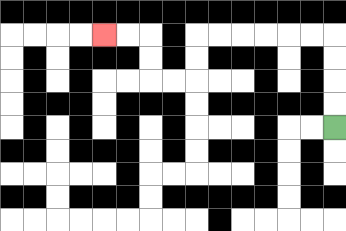{'start': '[14, 5]', 'end': '[4, 1]', 'path_directions': 'U,U,U,U,L,L,L,L,L,L,D,D,L,L,U,U,L,L', 'path_coordinates': '[[14, 5], [14, 4], [14, 3], [14, 2], [14, 1], [13, 1], [12, 1], [11, 1], [10, 1], [9, 1], [8, 1], [8, 2], [8, 3], [7, 3], [6, 3], [6, 2], [6, 1], [5, 1], [4, 1]]'}